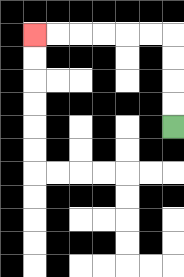{'start': '[7, 5]', 'end': '[1, 1]', 'path_directions': 'U,U,U,U,L,L,L,L,L,L', 'path_coordinates': '[[7, 5], [7, 4], [7, 3], [7, 2], [7, 1], [6, 1], [5, 1], [4, 1], [3, 1], [2, 1], [1, 1]]'}